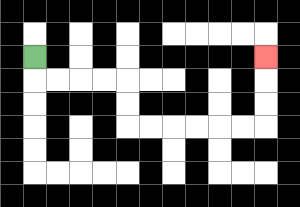{'start': '[1, 2]', 'end': '[11, 2]', 'path_directions': 'D,R,R,R,R,D,D,R,R,R,R,R,R,U,U,U', 'path_coordinates': '[[1, 2], [1, 3], [2, 3], [3, 3], [4, 3], [5, 3], [5, 4], [5, 5], [6, 5], [7, 5], [8, 5], [9, 5], [10, 5], [11, 5], [11, 4], [11, 3], [11, 2]]'}